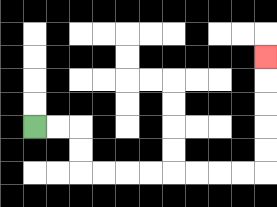{'start': '[1, 5]', 'end': '[11, 2]', 'path_directions': 'R,R,D,D,R,R,R,R,R,R,R,R,U,U,U,U,U', 'path_coordinates': '[[1, 5], [2, 5], [3, 5], [3, 6], [3, 7], [4, 7], [5, 7], [6, 7], [7, 7], [8, 7], [9, 7], [10, 7], [11, 7], [11, 6], [11, 5], [11, 4], [11, 3], [11, 2]]'}